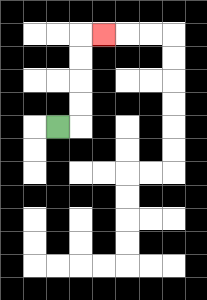{'start': '[2, 5]', 'end': '[4, 1]', 'path_directions': 'R,U,U,U,U,R', 'path_coordinates': '[[2, 5], [3, 5], [3, 4], [3, 3], [3, 2], [3, 1], [4, 1]]'}